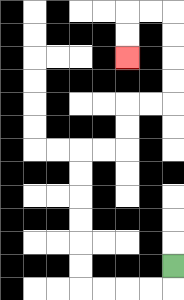{'start': '[7, 11]', 'end': '[5, 2]', 'path_directions': 'D,L,L,L,L,U,U,U,U,U,U,R,R,U,U,R,R,U,U,U,U,L,L,D,D', 'path_coordinates': '[[7, 11], [7, 12], [6, 12], [5, 12], [4, 12], [3, 12], [3, 11], [3, 10], [3, 9], [3, 8], [3, 7], [3, 6], [4, 6], [5, 6], [5, 5], [5, 4], [6, 4], [7, 4], [7, 3], [7, 2], [7, 1], [7, 0], [6, 0], [5, 0], [5, 1], [5, 2]]'}